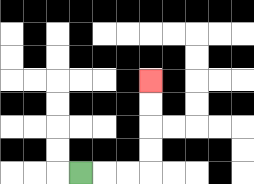{'start': '[3, 7]', 'end': '[6, 3]', 'path_directions': 'R,R,R,U,U,U,U', 'path_coordinates': '[[3, 7], [4, 7], [5, 7], [6, 7], [6, 6], [6, 5], [6, 4], [6, 3]]'}